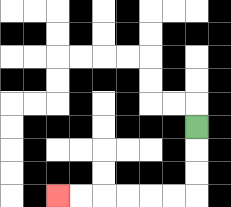{'start': '[8, 5]', 'end': '[2, 8]', 'path_directions': 'D,D,D,L,L,L,L,L,L', 'path_coordinates': '[[8, 5], [8, 6], [8, 7], [8, 8], [7, 8], [6, 8], [5, 8], [4, 8], [3, 8], [2, 8]]'}